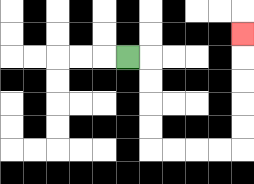{'start': '[5, 2]', 'end': '[10, 1]', 'path_directions': 'R,D,D,D,D,R,R,R,R,U,U,U,U,U', 'path_coordinates': '[[5, 2], [6, 2], [6, 3], [6, 4], [6, 5], [6, 6], [7, 6], [8, 6], [9, 6], [10, 6], [10, 5], [10, 4], [10, 3], [10, 2], [10, 1]]'}